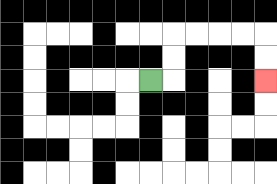{'start': '[6, 3]', 'end': '[11, 3]', 'path_directions': 'R,U,U,R,R,R,R,D,D', 'path_coordinates': '[[6, 3], [7, 3], [7, 2], [7, 1], [8, 1], [9, 1], [10, 1], [11, 1], [11, 2], [11, 3]]'}